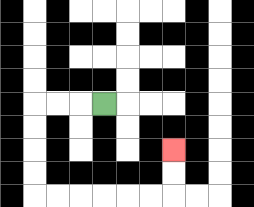{'start': '[4, 4]', 'end': '[7, 6]', 'path_directions': 'L,L,L,D,D,D,D,R,R,R,R,R,R,U,U', 'path_coordinates': '[[4, 4], [3, 4], [2, 4], [1, 4], [1, 5], [1, 6], [1, 7], [1, 8], [2, 8], [3, 8], [4, 8], [5, 8], [6, 8], [7, 8], [7, 7], [7, 6]]'}